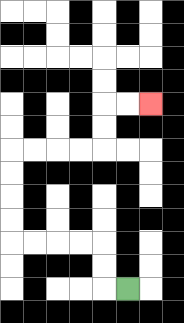{'start': '[5, 12]', 'end': '[6, 4]', 'path_directions': 'L,U,U,L,L,L,L,U,U,U,U,R,R,R,R,U,U,R,R', 'path_coordinates': '[[5, 12], [4, 12], [4, 11], [4, 10], [3, 10], [2, 10], [1, 10], [0, 10], [0, 9], [0, 8], [0, 7], [0, 6], [1, 6], [2, 6], [3, 6], [4, 6], [4, 5], [4, 4], [5, 4], [6, 4]]'}